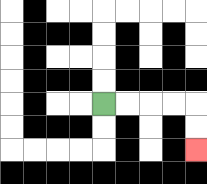{'start': '[4, 4]', 'end': '[8, 6]', 'path_directions': 'R,R,R,R,D,D', 'path_coordinates': '[[4, 4], [5, 4], [6, 4], [7, 4], [8, 4], [8, 5], [8, 6]]'}